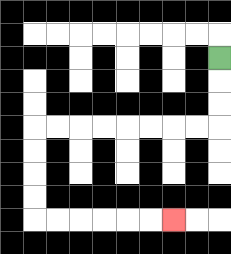{'start': '[9, 2]', 'end': '[7, 9]', 'path_directions': 'D,D,D,L,L,L,L,L,L,L,L,D,D,D,D,R,R,R,R,R,R', 'path_coordinates': '[[9, 2], [9, 3], [9, 4], [9, 5], [8, 5], [7, 5], [6, 5], [5, 5], [4, 5], [3, 5], [2, 5], [1, 5], [1, 6], [1, 7], [1, 8], [1, 9], [2, 9], [3, 9], [4, 9], [5, 9], [6, 9], [7, 9]]'}